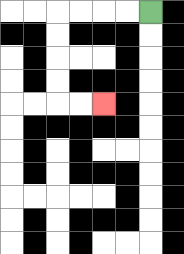{'start': '[6, 0]', 'end': '[4, 4]', 'path_directions': 'L,L,L,L,D,D,D,D,R,R', 'path_coordinates': '[[6, 0], [5, 0], [4, 0], [3, 0], [2, 0], [2, 1], [2, 2], [2, 3], [2, 4], [3, 4], [4, 4]]'}